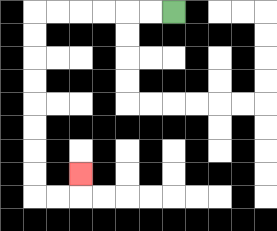{'start': '[7, 0]', 'end': '[3, 7]', 'path_directions': 'L,L,L,L,L,L,D,D,D,D,D,D,D,D,R,R,U', 'path_coordinates': '[[7, 0], [6, 0], [5, 0], [4, 0], [3, 0], [2, 0], [1, 0], [1, 1], [1, 2], [1, 3], [1, 4], [1, 5], [1, 6], [1, 7], [1, 8], [2, 8], [3, 8], [3, 7]]'}